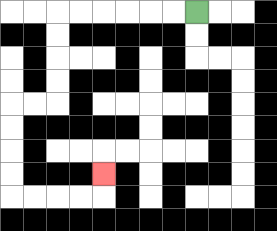{'start': '[8, 0]', 'end': '[4, 7]', 'path_directions': 'L,L,L,L,L,L,D,D,D,D,L,L,D,D,D,D,R,R,R,R,U', 'path_coordinates': '[[8, 0], [7, 0], [6, 0], [5, 0], [4, 0], [3, 0], [2, 0], [2, 1], [2, 2], [2, 3], [2, 4], [1, 4], [0, 4], [0, 5], [0, 6], [0, 7], [0, 8], [1, 8], [2, 8], [3, 8], [4, 8], [4, 7]]'}